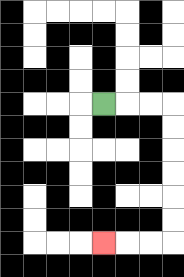{'start': '[4, 4]', 'end': '[4, 10]', 'path_directions': 'R,R,R,D,D,D,D,D,D,L,L,L', 'path_coordinates': '[[4, 4], [5, 4], [6, 4], [7, 4], [7, 5], [7, 6], [7, 7], [7, 8], [7, 9], [7, 10], [6, 10], [5, 10], [4, 10]]'}